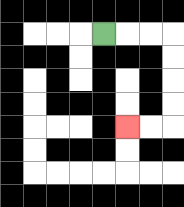{'start': '[4, 1]', 'end': '[5, 5]', 'path_directions': 'R,R,R,D,D,D,D,L,L', 'path_coordinates': '[[4, 1], [5, 1], [6, 1], [7, 1], [7, 2], [7, 3], [7, 4], [7, 5], [6, 5], [5, 5]]'}